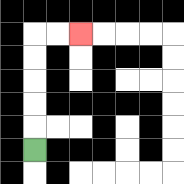{'start': '[1, 6]', 'end': '[3, 1]', 'path_directions': 'U,U,U,U,U,R,R', 'path_coordinates': '[[1, 6], [1, 5], [1, 4], [1, 3], [1, 2], [1, 1], [2, 1], [3, 1]]'}